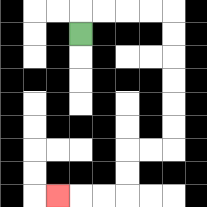{'start': '[3, 1]', 'end': '[2, 8]', 'path_directions': 'U,R,R,R,R,D,D,D,D,D,D,L,L,D,D,L,L,L', 'path_coordinates': '[[3, 1], [3, 0], [4, 0], [5, 0], [6, 0], [7, 0], [7, 1], [7, 2], [7, 3], [7, 4], [7, 5], [7, 6], [6, 6], [5, 6], [5, 7], [5, 8], [4, 8], [3, 8], [2, 8]]'}